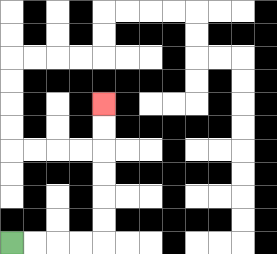{'start': '[0, 10]', 'end': '[4, 4]', 'path_directions': 'R,R,R,R,U,U,U,U,U,U', 'path_coordinates': '[[0, 10], [1, 10], [2, 10], [3, 10], [4, 10], [4, 9], [4, 8], [4, 7], [4, 6], [4, 5], [4, 4]]'}